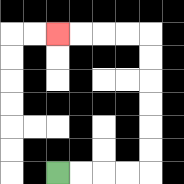{'start': '[2, 7]', 'end': '[2, 1]', 'path_directions': 'R,R,R,R,U,U,U,U,U,U,L,L,L,L', 'path_coordinates': '[[2, 7], [3, 7], [4, 7], [5, 7], [6, 7], [6, 6], [6, 5], [6, 4], [6, 3], [6, 2], [6, 1], [5, 1], [4, 1], [3, 1], [2, 1]]'}